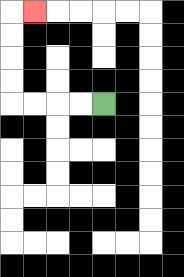{'start': '[4, 4]', 'end': '[1, 0]', 'path_directions': 'L,L,L,L,U,U,U,U,R', 'path_coordinates': '[[4, 4], [3, 4], [2, 4], [1, 4], [0, 4], [0, 3], [0, 2], [0, 1], [0, 0], [1, 0]]'}